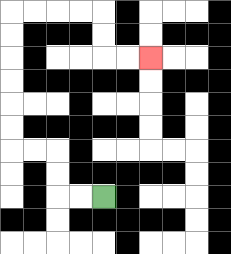{'start': '[4, 8]', 'end': '[6, 2]', 'path_directions': 'L,L,U,U,L,L,U,U,U,U,U,U,R,R,R,R,D,D,R,R', 'path_coordinates': '[[4, 8], [3, 8], [2, 8], [2, 7], [2, 6], [1, 6], [0, 6], [0, 5], [0, 4], [0, 3], [0, 2], [0, 1], [0, 0], [1, 0], [2, 0], [3, 0], [4, 0], [4, 1], [4, 2], [5, 2], [6, 2]]'}